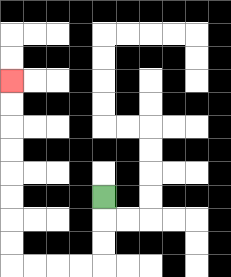{'start': '[4, 8]', 'end': '[0, 3]', 'path_directions': 'D,D,D,L,L,L,L,U,U,U,U,U,U,U,U', 'path_coordinates': '[[4, 8], [4, 9], [4, 10], [4, 11], [3, 11], [2, 11], [1, 11], [0, 11], [0, 10], [0, 9], [0, 8], [0, 7], [0, 6], [0, 5], [0, 4], [0, 3]]'}